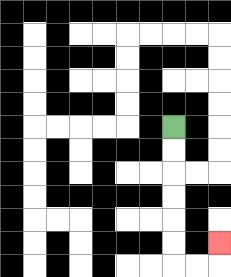{'start': '[7, 5]', 'end': '[9, 10]', 'path_directions': 'D,D,D,D,D,D,R,R,U', 'path_coordinates': '[[7, 5], [7, 6], [7, 7], [7, 8], [7, 9], [7, 10], [7, 11], [8, 11], [9, 11], [9, 10]]'}